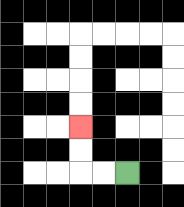{'start': '[5, 7]', 'end': '[3, 5]', 'path_directions': 'L,L,U,U', 'path_coordinates': '[[5, 7], [4, 7], [3, 7], [3, 6], [3, 5]]'}